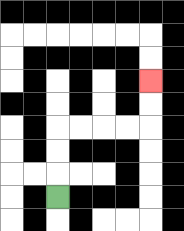{'start': '[2, 8]', 'end': '[6, 3]', 'path_directions': 'U,U,U,R,R,R,R,U,U', 'path_coordinates': '[[2, 8], [2, 7], [2, 6], [2, 5], [3, 5], [4, 5], [5, 5], [6, 5], [6, 4], [6, 3]]'}